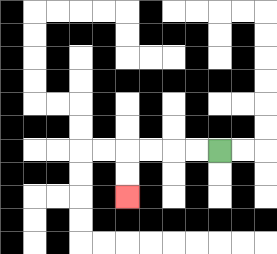{'start': '[9, 6]', 'end': '[5, 8]', 'path_directions': 'L,L,L,L,D,D', 'path_coordinates': '[[9, 6], [8, 6], [7, 6], [6, 6], [5, 6], [5, 7], [5, 8]]'}